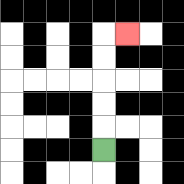{'start': '[4, 6]', 'end': '[5, 1]', 'path_directions': 'U,U,U,U,U,R', 'path_coordinates': '[[4, 6], [4, 5], [4, 4], [4, 3], [4, 2], [4, 1], [5, 1]]'}